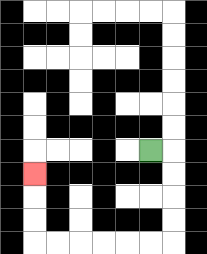{'start': '[6, 6]', 'end': '[1, 7]', 'path_directions': 'R,D,D,D,D,L,L,L,L,L,L,U,U,U', 'path_coordinates': '[[6, 6], [7, 6], [7, 7], [7, 8], [7, 9], [7, 10], [6, 10], [5, 10], [4, 10], [3, 10], [2, 10], [1, 10], [1, 9], [1, 8], [1, 7]]'}